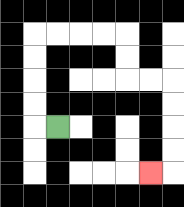{'start': '[2, 5]', 'end': '[6, 7]', 'path_directions': 'L,U,U,U,U,R,R,R,R,D,D,R,R,D,D,D,D,L', 'path_coordinates': '[[2, 5], [1, 5], [1, 4], [1, 3], [1, 2], [1, 1], [2, 1], [3, 1], [4, 1], [5, 1], [5, 2], [5, 3], [6, 3], [7, 3], [7, 4], [7, 5], [7, 6], [7, 7], [6, 7]]'}